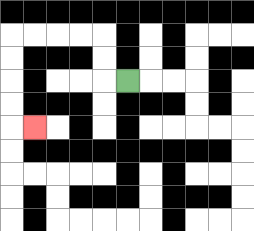{'start': '[5, 3]', 'end': '[1, 5]', 'path_directions': 'L,U,U,L,L,L,L,D,D,D,D,R', 'path_coordinates': '[[5, 3], [4, 3], [4, 2], [4, 1], [3, 1], [2, 1], [1, 1], [0, 1], [0, 2], [0, 3], [0, 4], [0, 5], [1, 5]]'}